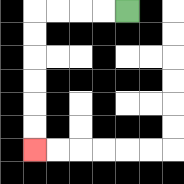{'start': '[5, 0]', 'end': '[1, 6]', 'path_directions': 'L,L,L,L,D,D,D,D,D,D', 'path_coordinates': '[[5, 0], [4, 0], [3, 0], [2, 0], [1, 0], [1, 1], [1, 2], [1, 3], [1, 4], [1, 5], [1, 6]]'}